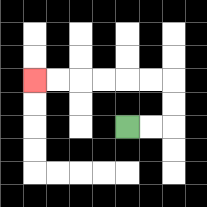{'start': '[5, 5]', 'end': '[1, 3]', 'path_directions': 'R,R,U,U,L,L,L,L,L,L', 'path_coordinates': '[[5, 5], [6, 5], [7, 5], [7, 4], [7, 3], [6, 3], [5, 3], [4, 3], [3, 3], [2, 3], [1, 3]]'}